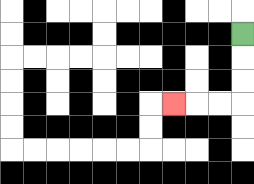{'start': '[10, 1]', 'end': '[7, 4]', 'path_directions': 'D,D,D,L,L,L', 'path_coordinates': '[[10, 1], [10, 2], [10, 3], [10, 4], [9, 4], [8, 4], [7, 4]]'}